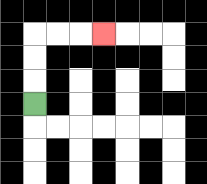{'start': '[1, 4]', 'end': '[4, 1]', 'path_directions': 'U,U,U,R,R,R', 'path_coordinates': '[[1, 4], [1, 3], [1, 2], [1, 1], [2, 1], [3, 1], [4, 1]]'}